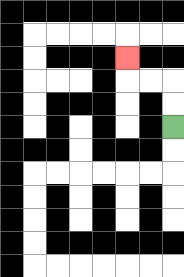{'start': '[7, 5]', 'end': '[5, 2]', 'path_directions': 'U,U,L,L,U', 'path_coordinates': '[[7, 5], [7, 4], [7, 3], [6, 3], [5, 3], [5, 2]]'}